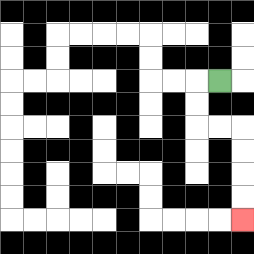{'start': '[9, 3]', 'end': '[10, 9]', 'path_directions': 'L,D,D,R,R,D,D,D,D', 'path_coordinates': '[[9, 3], [8, 3], [8, 4], [8, 5], [9, 5], [10, 5], [10, 6], [10, 7], [10, 8], [10, 9]]'}